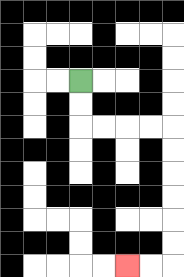{'start': '[3, 3]', 'end': '[5, 11]', 'path_directions': 'D,D,R,R,R,R,D,D,D,D,D,D,L,L', 'path_coordinates': '[[3, 3], [3, 4], [3, 5], [4, 5], [5, 5], [6, 5], [7, 5], [7, 6], [7, 7], [7, 8], [7, 9], [7, 10], [7, 11], [6, 11], [5, 11]]'}